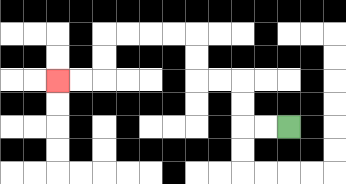{'start': '[12, 5]', 'end': '[2, 3]', 'path_directions': 'L,L,U,U,L,L,U,U,L,L,L,L,D,D,L,L', 'path_coordinates': '[[12, 5], [11, 5], [10, 5], [10, 4], [10, 3], [9, 3], [8, 3], [8, 2], [8, 1], [7, 1], [6, 1], [5, 1], [4, 1], [4, 2], [4, 3], [3, 3], [2, 3]]'}